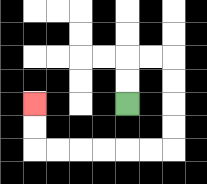{'start': '[5, 4]', 'end': '[1, 4]', 'path_directions': 'U,U,R,R,D,D,D,D,L,L,L,L,L,L,U,U', 'path_coordinates': '[[5, 4], [5, 3], [5, 2], [6, 2], [7, 2], [7, 3], [7, 4], [7, 5], [7, 6], [6, 6], [5, 6], [4, 6], [3, 6], [2, 6], [1, 6], [1, 5], [1, 4]]'}